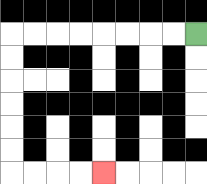{'start': '[8, 1]', 'end': '[4, 7]', 'path_directions': 'L,L,L,L,L,L,L,L,D,D,D,D,D,D,R,R,R,R', 'path_coordinates': '[[8, 1], [7, 1], [6, 1], [5, 1], [4, 1], [3, 1], [2, 1], [1, 1], [0, 1], [0, 2], [0, 3], [0, 4], [0, 5], [0, 6], [0, 7], [1, 7], [2, 7], [3, 7], [4, 7]]'}